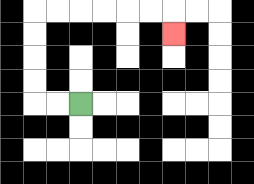{'start': '[3, 4]', 'end': '[7, 1]', 'path_directions': 'L,L,U,U,U,U,R,R,R,R,R,R,D', 'path_coordinates': '[[3, 4], [2, 4], [1, 4], [1, 3], [1, 2], [1, 1], [1, 0], [2, 0], [3, 0], [4, 0], [5, 0], [6, 0], [7, 0], [7, 1]]'}